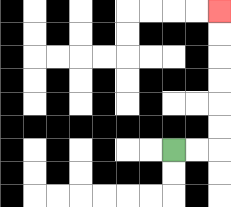{'start': '[7, 6]', 'end': '[9, 0]', 'path_directions': 'R,R,U,U,U,U,U,U', 'path_coordinates': '[[7, 6], [8, 6], [9, 6], [9, 5], [9, 4], [9, 3], [9, 2], [9, 1], [9, 0]]'}